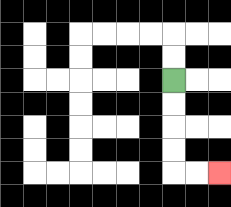{'start': '[7, 3]', 'end': '[9, 7]', 'path_directions': 'D,D,D,D,R,R', 'path_coordinates': '[[7, 3], [7, 4], [7, 5], [7, 6], [7, 7], [8, 7], [9, 7]]'}